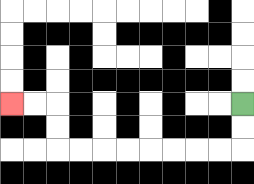{'start': '[10, 4]', 'end': '[0, 4]', 'path_directions': 'D,D,L,L,L,L,L,L,L,L,U,U,L,L', 'path_coordinates': '[[10, 4], [10, 5], [10, 6], [9, 6], [8, 6], [7, 6], [6, 6], [5, 6], [4, 6], [3, 6], [2, 6], [2, 5], [2, 4], [1, 4], [0, 4]]'}